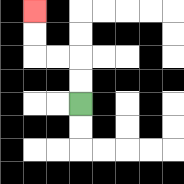{'start': '[3, 4]', 'end': '[1, 0]', 'path_directions': 'U,U,L,L,U,U', 'path_coordinates': '[[3, 4], [3, 3], [3, 2], [2, 2], [1, 2], [1, 1], [1, 0]]'}